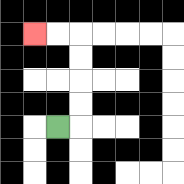{'start': '[2, 5]', 'end': '[1, 1]', 'path_directions': 'R,U,U,U,U,L,L', 'path_coordinates': '[[2, 5], [3, 5], [3, 4], [3, 3], [3, 2], [3, 1], [2, 1], [1, 1]]'}